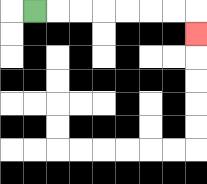{'start': '[1, 0]', 'end': '[8, 1]', 'path_directions': 'R,R,R,R,R,R,R,D', 'path_coordinates': '[[1, 0], [2, 0], [3, 0], [4, 0], [5, 0], [6, 0], [7, 0], [8, 0], [8, 1]]'}